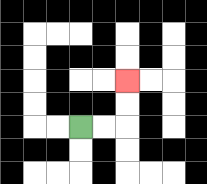{'start': '[3, 5]', 'end': '[5, 3]', 'path_directions': 'R,R,U,U', 'path_coordinates': '[[3, 5], [4, 5], [5, 5], [5, 4], [5, 3]]'}